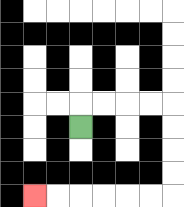{'start': '[3, 5]', 'end': '[1, 8]', 'path_directions': 'U,R,R,R,R,D,D,D,D,L,L,L,L,L,L', 'path_coordinates': '[[3, 5], [3, 4], [4, 4], [5, 4], [6, 4], [7, 4], [7, 5], [7, 6], [7, 7], [7, 8], [6, 8], [5, 8], [4, 8], [3, 8], [2, 8], [1, 8]]'}